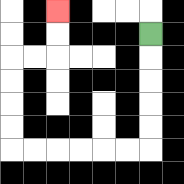{'start': '[6, 1]', 'end': '[2, 0]', 'path_directions': 'D,D,D,D,D,L,L,L,L,L,L,U,U,U,U,R,R,U,U', 'path_coordinates': '[[6, 1], [6, 2], [6, 3], [6, 4], [6, 5], [6, 6], [5, 6], [4, 6], [3, 6], [2, 6], [1, 6], [0, 6], [0, 5], [0, 4], [0, 3], [0, 2], [1, 2], [2, 2], [2, 1], [2, 0]]'}